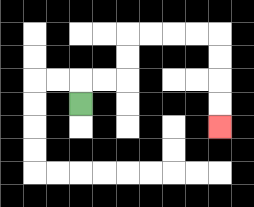{'start': '[3, 4]', 'end': '[9, 5]', 'path_directions': 'U,R,R,U,U,R,R,R,R,D,D,D,D', 'path_coordinates': '[[3, 4], [3, 3], [4, 3], [5, 3], [5, 2], [5, 1], [6, 1], [7, 1], [8, 1], [9, 1], [9, 2], [9, 3], [9, 4], [9, 5]]'}